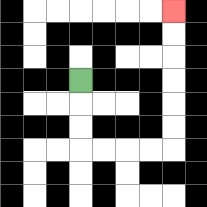{'start': '[3, 3]', 'end': '[7, 0]', 'path_directions': 'D,D,D,R,R,R,R,U,U,U,U,U,U', 'path_coordinates': '[[3, 3], [3, 4], [3, 5], [3, 6], [4, 6], [5, 6], [6, 6], [7, 6], [7, 5], [7, 4], [7, 3], [7, 2], [7, 1], [7, 0]]'}